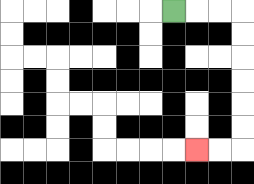{'start': '[7, 0]', 'end': '[8, 6]', 'path_directions': 'R,R,R,D,D,D,D,D,D,L,L', 'path_coordinates': '[[7, 0], [8, 0], [9, 0], [10, 0], [10, 1], [10, 2], [10, 3], [10, 4], [10, 5], [10, 6], [9, 6], [8, 6]]'}